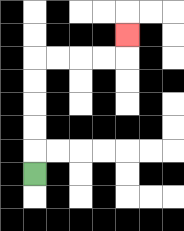{'start': '[1, 7]', 'end': '[5, 1]', 'path_directions': 'U,U,U,U,U,R,R,R,R,U', 'path_coordinates': '[[1, 7], [1, 6], [1, 5], [1, 4], [1, 3], [1, 2], [2, 2], [3, 2], [4, 2], [5, 2], [5, 1]]'}